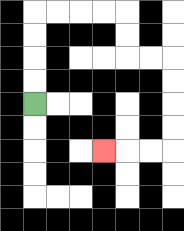{'start': '[1, 4]', 'end': '[4, 6]', 'path_directions': 'U,U,U,U,R,R,R,R,D,D,R,R,D,D,D,D,L,L,L', 'path_coordinates': '[[1, 4], [1, 3], [1, 2], [1, 1], [1, 0], [2, 0], [3, 0], [4, 0], [5, 0], [5, 1], [5, 2], [6, 2], [7, 2], [7, 3], [7, 4], [7, 5], [7, 6], [6, 6], [5, 6], [4, 6]]'}